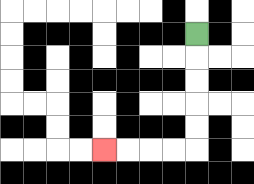{'start': '[8, 1]', 'end': '[4, 6]', 'path_directions': 'D,D,D,D,D,L,L,L,L', 'path_coordinates': '[[8, 1], [8, 2], [8, 3], [8, 4], [8, 5], [8, 6], [7, 6], [6, 6], [5, 6], [4, 6]]'}